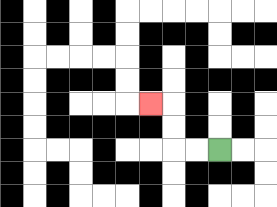{'start': '[9, 6]', 'end': '[6, 4]', 'path_directions': 'L,L,U,U,L', 'path_coordinates': '[[9, 6], [8, 6], [7, 6], [7, 5], [7, 4], [6, 4]]'}